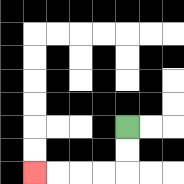{'start': '[5, 5]', 'end': '[1, 7]', 'path_directions': 'D,D,L,L,L,L', 'path_coordinates': '[[5, 5], [5, 6], [5, 7], [4, 7], [3, 7], [2, 7], [1, 7]]'}